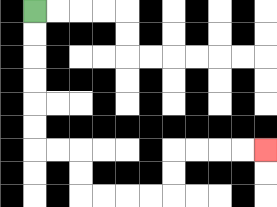{'start': '[1, 0]', 'end': '[11, 6]', 'path_directions': 'D,D,D,D,D,D,R,R,D,D,R,R,R,R,U,U,R,R,R,R', 'path_coordinates': '[[1, 0], [1, 1], [1, 2], [1, 3], [1, 4], [1, 5], [1, 6], [2, 6], [3, 6], [3, 7], [3, 8], [4, 8], [5, 8], [6, 8], [7, 8], [7, 7], [7, 6], [8, 6], [9, 6], [10, 6], [11, 6]]'}